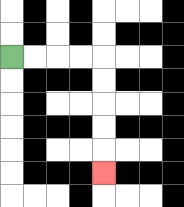{'start': '[0, 2]', 'end': '[4, 7]', 'path_directions': 'R,R,R,R,D,D,D,D,D', 'path_coordinates': '[[0, 2], [1, 2], [2, 2], [3, 2], [4, 2], [4, 3], [4, 4], [4, 5], [4, 6], [4, 7]]'}